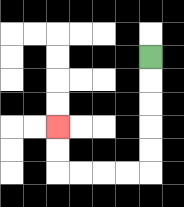{'start': '[6, 2]', 'end': '[2, 5]', 'path_directions': 'D,D,D,D,D,L,L,L,L,U,U', 'path_coordinates': '[[6, 2], [6, 3], [6, 4], [6, 5], [6, 6], [6, 7], [5, 7], [4, 7], [3, 7], [2, 7], [2, 6], [2, 5]]'}